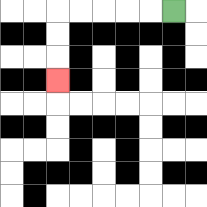{'start': '[7, 0]', 'end': '[2, 3]', 'path_directions': 'L,L,L,L,L,D,D,D', 'path_coordinates': '[[7, 0], [6, 0], [5, 0], [4, 0], [3, 0], [2, 0], [2, 1], [2, 2], [2, 3]]'}